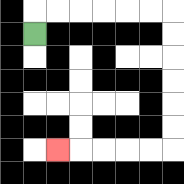{'start': '[1, 1]', 'end': '[2, 6]', 'path_directions': 'U,R,R,R,R,R,R,D,D,D,D,D,D,L,L,L,L,L', 'path_coordinates': '[[1, 1], [1, 0], [2, 0], [3, 0], [4, 0], [5, 0], [6, 0], [7, 0], [7, 1], [7, 2], [7, 3], [7, 4], [7, 5], [7, 6], [6, 6], [5, 6], [4, 6], [3, 6], [2, 6]]'}